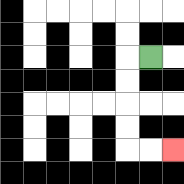{'start': '[6, 2]', 'end': '[7, 6]', 'path_directions': 'L,D,D,D,D,R,R', 'path_coordinates': '[[6, 2], [5, 2], [5, 3], [5, 4], [5, 5], [5, 6], [6, 6], [7, 6]]'}